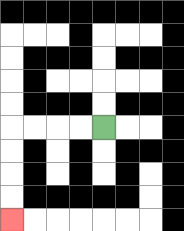{'start': '[4, 5]', 'end': '[0, 9]', 'path_directions': 'L,L,L,L,D,D,D,D', 'path_coordinates': '[[4, 5], [3, 5], [2, 5], [1, 5], [0, 5], [0, 6], [0, 7], [0, 8], [0, 9]]'}